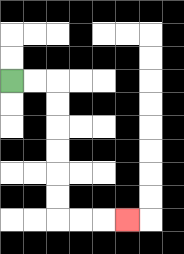{'start': '[0, 3]', 'end': '[5, 9]', 'path_directions': 'R,R,D,D,D,D,D,D,R,R,R', 'path_coordinates': '[[0, 3], [1, 3], [2, 3], [2, 4], [2, 5], [2, 6], [2, 7], [2, 8], [2, 9], [3, 9], [4, 9], [5, 9]]'}